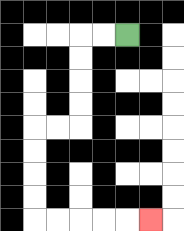{'start': '[5, 1]', 'end': '[6, 9]', 'path_directions': 'L,L,D,D,D,D,L,L,D,D,D,D,R,R,R,R,R', 'path_coordinates': '[[5, 1], [4, 1], [3, 1], [3, 2], [3, 3], [3, 4], [3, 5], [2, 5], [1, 5], [1, 6], [1, 7], [1, 8], [1, 9], [2, 9], [3, 9], [4, 9], [5, 9], [6, 9]]'}